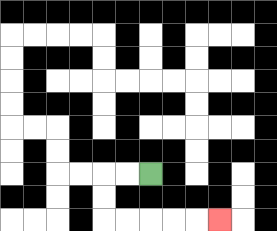{'start': '[6, 7]', 'end': '[9, 9]', 'path_directions': 'L,L,D,D,R,R,R,R,R', 'path_coordinates': '[[6, 7], [5, 7], [4, 7], [4, 8], [4, 9], [5, 9], [6, 9], [7, 9], [8, 9], [9, 9]]'}